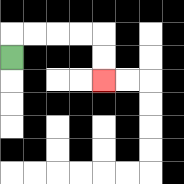{'start': '[0, 2]', 'end': '[4, 3]', 'path_directions': 'U,R,R,R,R,D,D', 'path_coordinates': '[[0, 2], [0, 1], [1, 1], [2, 1], [3, 1], [4, 1], [4, 2], [4, 3]]'}